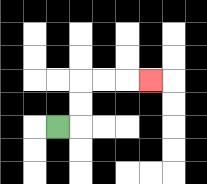{'start': '[2, 5]', 'end': '[6, 3]', 'path_directions': 'R,U,U,R,R,R', 'path_coordinates': '[[2, 5], [3, 5], [3, 4], [3, 3], [4, 3], [5, 3], [6, 3]]'}